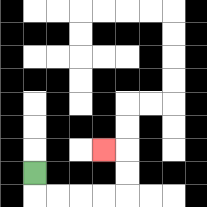{'start': '[1, 7]', 'end': '[4, 6]', 'path_directions': 'D,R,R,R,R,U,U,L', 'path_coordinates': '[[1, 7], [1, 8], [2, 8], [3, 8], [4, 8], [5, 8], [5, 7], [5, 6], [4, 6]]'}